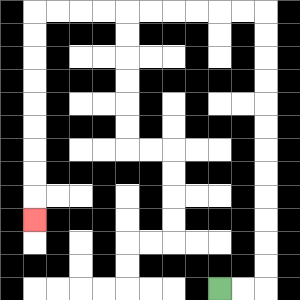{'start': '[9, 12]', 'end': '[1, 9]', 'path_directions': 'R,R,U,U,U,U,U,U,U,U,U,U,U,U,L,L,L,L,L,L,L,L,L,L,D,D,D,D,D,D,D,D,D', 'path_coordinates': '[[9, 12], [10, 12], [11, 12], [11, 11], [11, 10], [11, 9], [11, 8], [11, 7], [11, 6], [11, 5], [11, 4], [11, 3], [11, 2], [11, 1], [11, 0], [10, 0], [9, 0], [8, 0], [7, 0], [6, 0], [5, 0], [4, 0], [3, 0], [2, 0], [1, 0], [1, 1], [1, 2], [1, 3], [1, 4], [1, 5], [1, 6], [1, 7], [1, 8], [1, 9]]'}